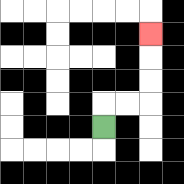{'start': '[4, 5]', 'end': '[6, 1]', 'path_directions': 'U,R,R,U,U,U', 'path_coordinates': '[[4, 5], [4, 4], [5, 4], [6, 4], [6, 3], [6, 2], [6, 1]]'}